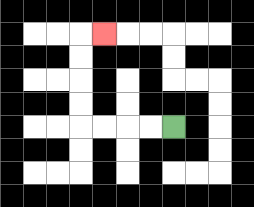{'start': '[7, 5]', 'end': '[4, 1]', 'path_directions': 'L,L,L,L,U,U,U,U,R', 'path_coordinates': '[[7, 5], [6, 5], [5, 5], [4, 5], [3, 5], [3, 4], [3, 3], [3, 2], [3, 1], [4, 1]]'}